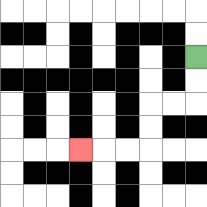{'start': '[8, 2]', 'end': '[3, 6]', 'path_directions': 'D,D,L,L,D,D,L,L,L', 'path_coordinates': '[[8, 2], [8, 3], [8, 4], [7, 4], [6, 4], [6, 5], [6, 6], [5, 6], [4, 6], [3, 6]]'}